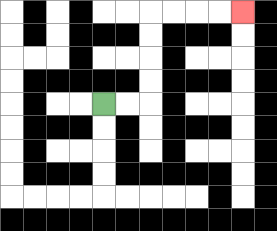{'start': '[4, 4]', 'end': '[10, 0]', 'path_directions': 'R,R,U,U,U,U,R,R,R,R', 'path_coordinates': '[[4, 4], [5, 4], [6, 4], [6, 3], [6, 2], [6, 1], [6, 0], [7, 0], [8, 0], [9, 0], [10, 0]]'}